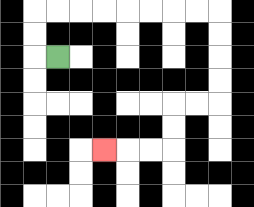{'start': '[2, 2]', 'end': '[4, 6]', 'path_directions': 'L,U,U,R,R,R,R,R,R,R,R,D,D,D,D,L,L,D,D,L,L,L', 'path_coordinates': '[[2, 2], [1, 2], [1, 1], [1, 0], [2, 0], [3, 0], [4, 0], [5, 0], [6, 0], [7, 0], [8, 0], [9, 0], [9, 1], [9, 2], [9, 3], [9, 4], [8, 4], [7, 4], [7, 5], [7, 6], [6, 6], [5, 6], [4, 6]]'}